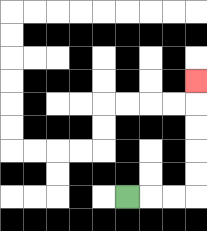{'start': '[5, 8]', 'end': '[8, 3]', 'path_directions': 'R,R,R,U,U,U,U,U', 'path_coordinates': '[[5, 8], [6, 8], [7, 8], [8, 8], [8, 7], [8, 6], [8, 5], [8, 4], [8, 3]]'}